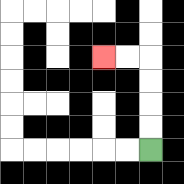{'start': '[6, 6]', 'end': '[4, 2]', 'path_directions': 'U,U,U,U,L,L', 'path_coordinates': '[[6, 6], [6, 5], [6, 4], [6, 3], [6, 2], [5, 2], [4, 2]]'}